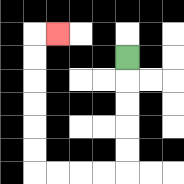{'start': '[5, 2]', 'end': '[2, 1]', 'path_directions': 'D,D,D,D,D,L,L,L,L,U,U,U,U,U,U,R', 'path_coordinates': '[[5, 2], [5, 3], [5, 4], [5, 5], [5, 6], [5, 7], [4, 7], [3, 7], [2, 7], [1, 7], [1, 6], [1, 5], [1, 4], [1, 3], [1, 2], [1, 1], [2, 1]]'}